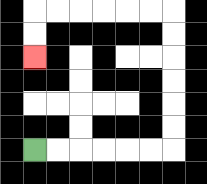{'start': '[1, 6]', 'end': '[1, 2]', 'path_directions': 'R,R,R,R,R,R,U,U,U,U,U,U,L,L,L,L,L,L,D,D', 'path_coordinates': '[[1, 6], [2, 6], [3, 6], [4, 6], [5, 6], [6, 6], [7, 6], [7, 5], [7, 4], [7, 3], [7, 2], [7, 1], [7, 0], [6, 0], [5, 0], [4, 0], [3, 0], [2, 0], [1, 0], [1, 1], [1, 2]]'}